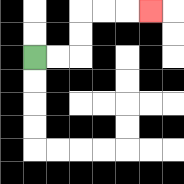{'start': '[1, 2]', 'end': '[6, 0]', 'path_directions': 'R,R,U,U,R,R,R', 'path_coordinates': '[[1, 2], [2, 2], [3, 2], [3, 1], [3, 0], [4, 0], [5, 0], [6, 0]]'}